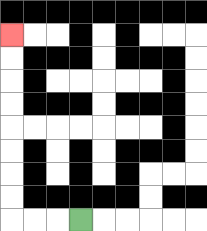{'start': '[3, 9]', 'end': '[0, 1]', 'path_directions': 'L,L,L,U,U,U,U,U,U,U,U', 'path_coordinates': '[[3, 9], [2, 9], [1, 9], [0, 9], [0, 8], [0, 7], [0, 6], [0, 5], [0, 4], [0, 3], [0, 2], [0, 1]]'}